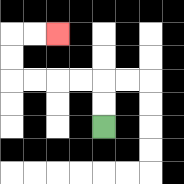{'start': '[4, 5]', 'end': '[2, 1]', 'path_directions': 'U,U,L,L,L,L,U,U,R,R', 'path_coordinates': '[[4, 5], [4, 4], [4, 3], [3, 3], [2, 3], [1, 3], [0, 3], [0, 2], [0, 1], [1, 1], [2, 1]]'}